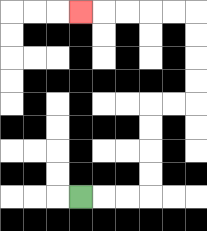{'start': '[3, 8]', 'end': '[3, 0]', 'path_directions': 'R,R,R,U,U,U,U,R,R,U,U,U,U,L,L,L,L,L', 'path_coordinates': '[[3, 8], [4, 8], [5, 8], [6, 8], [6, 7], [6, 6], [6, 5], [6, 4], [7, 4], [8, 4], [8, 3], [8, 2], [8, 1], [8, 0], [7, 0], [6, 0], [5, 0], [4, 0], [3, 0]]'}